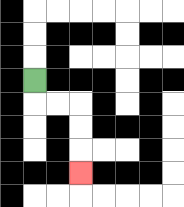{'start': '[1, 3]', 'end': '[3, 7]', 'path_directions': 'D,R,R,D,D,D', 'path_coordinates': '[[1, 3], [1, 4], [2, 4], [3, 4], [3, 5], [3, 6], [3, 7]]'}